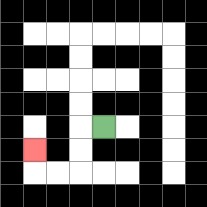{'start': '[4, 5]', 'end': '[1, 6]', 'path_directions': 'L,D,D,L,L,U', 'path_coordinates': '[[4, 5], [3, 5], [3, 6], [3, 7], [2, 7], [1, 7], [1, 6]]'}